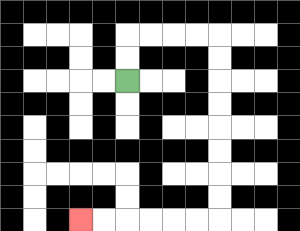{'start': '[5, 3]', 'end': '[3, 9]', 'path_directions': 'U,U,R,R,R,R,D,D,D,D,D,D,D,D,L,L,L,L,L,L', 'path_coordinates': '[[5, 3], [5, 2], [5, 1], [6, 1], [7, 1], [8, 1], [9, 1], [9, 2], [9, 3], [9, 4], [9, 5], [9, 6], [9, 7], [9, 8], [9, 9], [8, 9], [7, 9], [6, 9], [5, 9], [4, 9], [3, 9]]'}